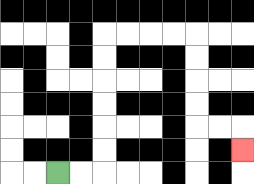{'start': '[2, 7]', 'end': '[10, 6]', 'path_directions': 'R,R,U,U,U,U,U,U,R,R,R,R,D,D,D,D,R,R,D', 'path_coordinates': '[[2, 7], [3, 7], [4, 7], [4, 6], [4, 5], [4, 4], [4, 3], [4, 2], [4, 1], [5, 1], [6, 1], [7, 1], [8, 1], [8, 2], [8, 3], [8, 4], [8, 5], [9, 5], [10, 5], [10, 6]]'}